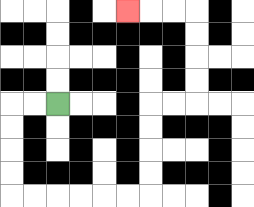{'start': '[2, 4]', 'end': '[5, 0]', 'path_directions': 'L,L,D,D,D,D,R,R,R,R,R,R,U,U,U,U,R,R,U,U,U,U,L,L,L', 'path_coordinates': '[[2, 4], [1, 4], [0, 4], [0, 5], [0, 6], [0, 7], [0, 8], [1, 8], [2, 8], [3, 8], [4, 8], [5, 8], [6, 8], [6, 7], [6, 6], [6, 5], [6, 4], [7, 4], [8, 4], [8, 3], [8, 2], [8, 1], [8, 0], [7, 0], [6, 0], [5, 0]]'}